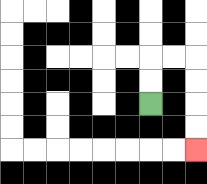{'start': '[6, 4]', 'end': '[8, 6]', 'path_directions': 'U,U,R,R,D,D,D,D', 'path_coordinates': '[[6, 4], [6, 3], [6, 2], [7, 2], [8, 2], [8, 3], [8, 4], [8, 5], [8, 6]]'}